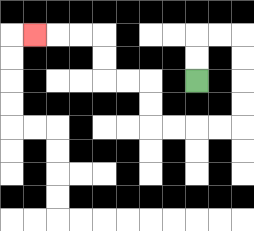{'start': '[8, 3]', 'end': '[1, 1]', 'path_directions': 'U,U,R,R,D,D,D,D,L,L,L,L,U,U,L,L,U,U,L,L,L', 'path_coordinates': '[[8, 3], [8, 2], [8, 1], [9, 1], [10, 1], [10, 2], [10, 3], [10, 4], [10, 5], [9, 5], [8, 5], [7, 5], [6, 5], [6, 4], [6, 3], [5, 3], [4, 3], [4, 2], [4, 1], [3, 1], [2, 1], [1, 1]]'}